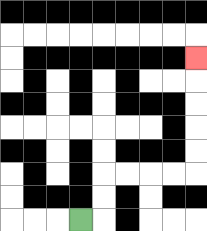{'start': '[3, 9]', 'end': '[8, 2]', 'path_directions': 'R,U,U,R,R,R,R,U,U,U,U,U', 'path_coordinates': '[[3, 9], [4, 9], [4, 8], [4, 7], [5, 7], [6, 7], [7, 7], [8, 7], [8, 6], [8, 5], [8, 4], [8, 3], [8, 2]]'}